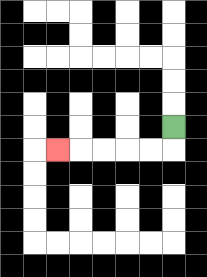{'start': '[7, 5]', 'end': '[2, 6]', 'path_directions': 'D,L,L,L,L,L', 'path_coordinates': '[[7, 5], [7, 6], [6, 6], [5, 6], [4, 6], [3, 6], [2, 6]]'}